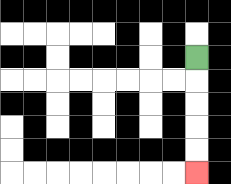{'start': '[8, 2]', 'end': '[8, 7]', 'path_directions': 'D,D,D,D,D', 'path_coordinates': '[[8, 2], [8, 3], [8, 4], [8, 5], [8, 6], [8, 7]]'}